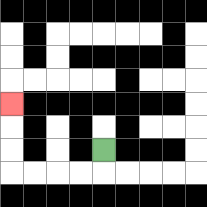{'start': '[4, 6]', 'end': '[0, 4]', 'path_directions': 'D,L,L,L,L,U,U,U', 'path_coordinates': '[[4, 6], [4, 7], [3, 7], [2, 7], [1, 7], [0, 7], [0, 6], [0, 5], [0, 4]]'}